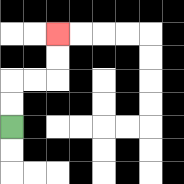{'start': '[0, 5]', 'end': '[2, 1]', 'path_directions': 'U,U,R,R,U,U', 'path_coordinates': '[[0, 5], [0, 4], [0, 3], [1, 3], [2, 3], [2, 2], [2, 1]]'}